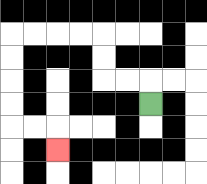{'start': '[6, 4]', 'end': '[2, 6]', 'path_directions': 'U,L,L,U,U,L,L,L,L,D,D,D,D,R,R,D', 'path_coordinates': '[[6, 4], [6, 3], [5, 3], [4, 3], [4, 2], [4, 1], [3, 1], [2, 1], [1, 1], [0, 1], [0, 2], [0, 3], [0, 4], [0, 5], [1, 5], [2, 5], [2, 6]]'}